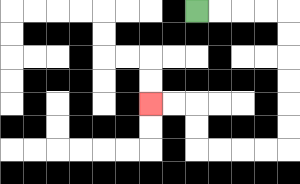{'start': '[8, 0]', 'end': '[6, 4]', 'path_directions': 'R,R,R,R,D,D,D,D,D,D,L,L,L,L,U,U,L,L', 'path_coordinates': '[[8, 0], [9, 0], [10, 0], [11, 0], [12, 0], [12, 1], [12, 2], [12, 3], [12, 4], [12, 5], [12, 6], [11, 6], [10, 6], [9, 6], [8, 6], [8, 5], [8, 4], [7, 4], [6, 4]]'}